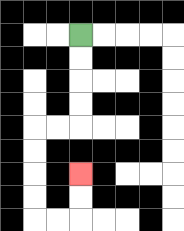{'start': '[3, 1]', 'end': '[3, 7]', 'path_directions': 'D,D,D,D,L,L,D,D,D,D,R,R,U,U', 'path_coordinates': '[[3, 1], [3, 2], [3, 3], [3, 4], [3, 5], [2, 5], [1, 5], [1, 6], [1, 7], [1, 8], [1, 9], [2, 9], [3, 9], [3, 8], [3, 7]]'}